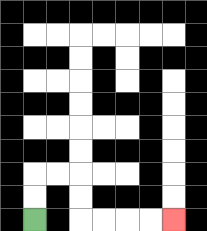{'start': '[1, 9]', 'end': '[7, 9]', 'path_directions': 'U,U,R,R,D,D,R,R,R,R', 'path_coordinates': '[[1, 9], [1, 8], [1, 7], [2, 7], [3, 7], [3, 8], [3, 9], [4, 9], [5, 9], [6, 9], [7, 9]]'}